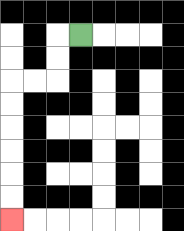{'start': '[3, 1]', 'end': '[0, 9]', 'path_directions': 'L,D,D,L,L,D,D,D,D,D,D', 'path_coordinates': '[[3, 1], [2, 1], [2, 2], [2, 3], [1, 3], [0, 3], [0, 4], [0, 5], [0, 6], [0, 7], [0, 8], [0, 9]]'}